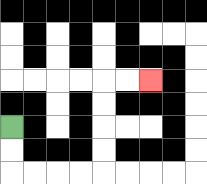{'start': '[0, 5]', 'end': '[6, 3]', 'path_directions': 'D,D,R,R,R,R,U,U,U,U,R,R', 'path_coordinates': '[[0, 5], [0, 6], [0, 7], [1, 7], [2, 7], [3, 7], [4, 7], [4, 6], [4, 5], [4, 4], [4, 3], [5, 3], [6, 3]]'}